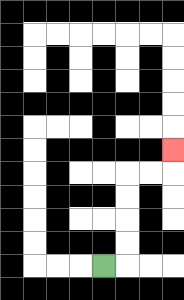{'start': '[4, 11]', 'end': '[7, 6]', 'path_directions': 'R,U,U,U,U,R,R,U', 'path_coordinates': '[[4, 11], [5, 11], [5, 10], [5, 9], [5, 8], [5, 7], [6, 7], [7, 7], [7, 6]]'}